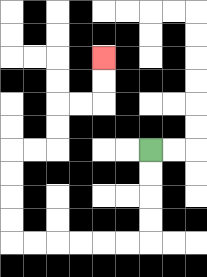{'start': '[6, 6]', 'end': '[4, 2]', 'path_directions': 'D,D,D,D,L,L,L,L,L,L,U,U,U,U,R,R,U,U,R,R,U,U', 'path_coordinates': '[[6, 6], [6, 7], [6, 8], [6, 9], [6, 10], [5, 10], [4, 10], [3, 10], [2, 10], [1, 10], [0, 10], [0, 9], [0, 8], [0, 7], [0, 6], [1, 6], [2, 6], [2, 5], [2, 4], [3, 4], [4, 4], [4, 3], [4, 2]]'}